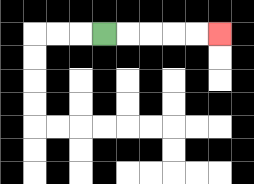{'start': '[4, 1]', 'end': '[9, 1]', 'path_directions': 'R,R,R,R,R', 'path_coordinates': '[[4, 1], [5, 1], [6, 1], [7, 1], [8, 1], [9, 1]]'}